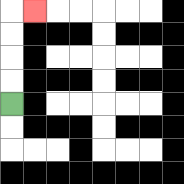{'start': '[0, 4]', 'end': '[1, 0]', 'path_directions': 'U,U,U,U,R', 'path_coordinates': '[[0, 4], [0, 3], [0, 2], [0, 1], [0, 0], [1, 0]]'}